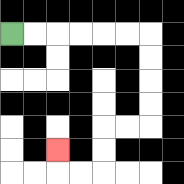{'start': '[0, 1]', 'end': '[2, 6]', 'path_directions': 'R,R,R,R,R,R,D,D,D,D,L,L,D,D,L,L,U', 'path_coordinates': '[[0, 1], [1, 1], [2, 1], [3, 1], [4, 1], [5, 1], [6, 1], [6, 2], [6, 3], [6, 4], [6, 5], [5, 5], [4, 5], [4, 6], [4, 7], [3, 7], [2, 7], [2, 6]]'}